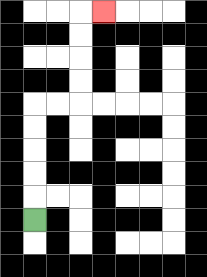{'start': '[1, 9]', 'end': '[4, 0]', 'path_directions': 'U,U,U,U,U,R,R,U,U,U,U,R', 'path_coordinates': '[[1, 9], [1, 8], [1, 7], [1, 6], [1, 5], [1, 4], [2, 4], [3, 4], [3, 3], [3, 2], [3, 1], [3, 0], [4, 0]]'}